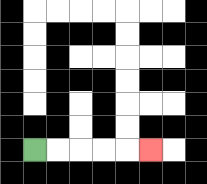{'start': '[1, 6]', 'end': '[6, 6]', 'path_directions': 'R,R,R,R,R', 'path_coordinates': '[[1, 6], [2, 6], [3, 6], [4, 6], [5, 6], [6, 6]]'}